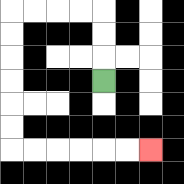{'start': '[4, 3]', 'end': '[6, 6]', 'path_directions': 'U,U,U,L,L,L,L,D,D,D,D,D,D,R,R,R,R,R,R', 'path_coordinates': '[[4, 3], [4, 2], [4, 1], [4, 0], [3, 0], [2, 0], [1, 0], [0, 0], [0, 1], [0, 2], [0, 3], [0, 4], [0, 5], [0, 6], [1, 6], [2, 6], [3, 6], [4, 6], [5, 6], [6, 6]]'}